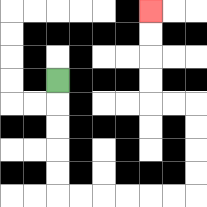{'start': '[2, 3]', 'end': '[6, 0]', 'path_directions': 'D,D,D,D,D,R,R,R,R,R,R,U,U,U,U,L,L,U,U,U,U', 'path_coordinates': '[[2, 3], [2, 4], [2, 5], [2, 6], [2, 7], [2, 8], [3, 8], [4, 8], [5, 8], [6, 8], [7, 8], [8, 8], [8, 7], [8, 6], [8, 5], [8, 4], [7, 4], [6, 4], [6, 3], [6, 2], [6, 1], [6, 0]]'}